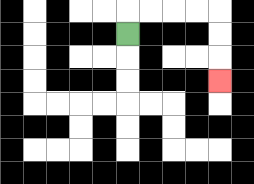{'start': '[5, 1]', 'end': '[9, 3]', 'path_directions': 'U,R,R,R,R,D,D,D', 'path_coordinates': '[[5, 1], [5, 0], [6, 0], [7, 0], [8, 0], [9, 0], [9, 1], [9, 2], [9, 3]]'}